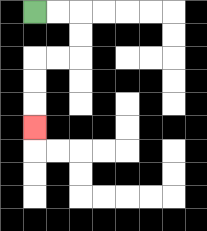{'start': '[1, 0]', 'end': '[1, 5]', 'path_directions': 'R,R,D,D,L,L,D,D,D', 'path_coordinates': '[[1, 0], [2, 0], [3, 0], [3, 1], [3, 2], [2, 2], [1, 2], [1, 3], [1, 4], [1, 5]]'}